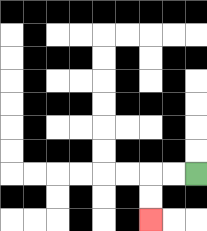{'start': '[8, 7]', 'end': '[6, 9]', 'path_directions': 'L,L,D,D', 'path_coordinates': '[[8, 7], [7, 7], [6, 7], [6, 8], [6, 9]]'}